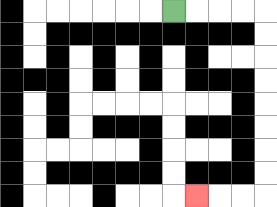{'start': '[7, 0]', 'end': '[8, 8]', 'path_directions': 'R,R,R,R,D,D,D,D,D,D,D,D,L,L,L', 'path_coordinates': '[[7, 0], [8, 0], [9, 0], [10, 0], [11, 0], [11, 1], [11, 2], [11, 3], [11, 4], [11, 5], [11, 6], [11, 7], [11, 8], [10, 8], [9, 8], [8, 8]]'}